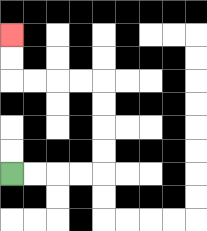{'start': '[0, 7]', 'end': '[0, 1]', 'path_directions': 'R,R,R,R,U,U,U,U,L,L,L,L,U,U', 'path_coordinates': '[[0, 7], [1, 7], [2, 7], [3, 7], [4, 7], [4, 6], [4, 5], [4, 4], [4, 3], [3, 3], [2, 3], [1, 3], [0, 3], [0, 2], [0, 1]]'}